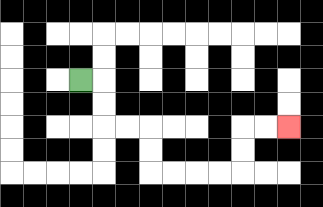{'start': '[3, 3]', 'end': '[12, 5]', 'path_directions': 'R,D,D,R,R,D,D,R,R,R,R,U,U,R,R', 'path_coordinates': '[[3, 3], [4, 3], [4, 4], [4, 5], [5, 5], [6, 5], [6, 6], [6, 7], [7, 7], [8, 7], [9, 7], [10, 7], [10, 6], [10, 5], [11, 5], [12, 5]]'}